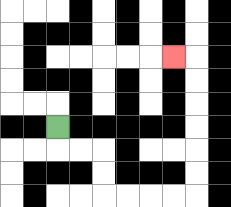{'start': '[2, 5]', 'end': '[7, 2]', 'path_directions': 'D,R,R,D,D,R,R,R,R,U,U,U,U,U,U,L', 'path_coordinates': '[[2, 5], [2, 6], [3, 6], [4, 6], [4, 7], [4, 8], [5, 8], [6, 8], [7, 8], [8, 8], [8, 7], [8, 6], [8, 5], [8, 4], [8, 3], [8, 2], [7, 2]]'}